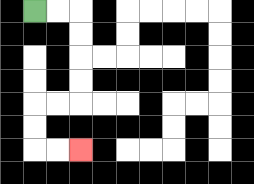{'start': '[1, 0]', 'end': '[3, 6]', 'path_directions': 'R,R,D,D,D,D,L,L,D,D,R,R', 'path_coordinates': '[[1, 0], [2, 0], [3, 0], [3, 1], [3, 2], [3, 3], [3, 4], [2, 4], [1, 4], [1, 5], [1, 6], [2, 6], [3, 6]]'}